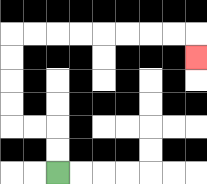{'start': '[2, 7]', 'end': '[8, 2]', 'path_directions': 'U,U,L,L,U,U,U,U,R,R,R,R,R,R,R,R,D', 'path_coordinates': '[[2, 7], [2, 6], [2, 5], [1, 5], [0, 5], [0, 4], [0, 3], [0, 2], [0, 1], [1, 1], [2, 1], [3, 1], [4, 1], [5, 1], [6, 1], [7, 1], [8, 1], [8, 2]]'}